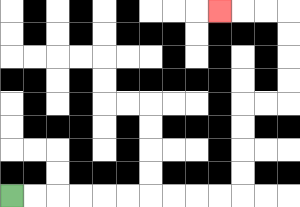{'start': '[0, 8]', 'end': '[9, 0]', 'path_directions': 'R,R,R,R,R,R,R,R,R,R,U,U,U,U,R,R,U,U,U,U,L,L,L', 'path_coordinates': '[[0, 8], [1, 8], [2, 8], [3, 8], [4, 8], [5, 8], [6, 8], [7, 8], [8, 8], [9, 8], [10, 8], [10, 7], [10, 6], [10, 5], [10, 4], [11, 4], [12, 4], [12, 3], [12, 2], [12, 1], [12, 0], [11, 0], [10, 0], [9, 0]]'}